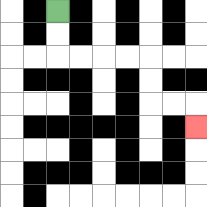{'start': '[2, 0]', 'end': '[8, 5]', 'path_directions': 'D,D,R,R,R,R,D,D,R,R,D', 'path_coordinates': '[[2, 0], [2, 1], [2, 2], [3, 2], [4, 2], [5, 2], [6, 2], [6, 3], [6, 4], [7, 4], [8, 4], [8, 5]]'}